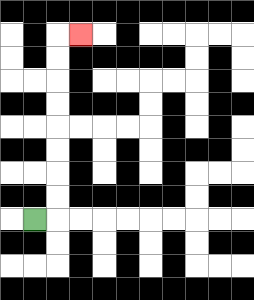{'start': '[1, 9]', 'end': '[3, 1]', 'path_directions': 'R,U,U,U,U,U,U,U,U,R', 'path_coordinates': '[[1, 9], [2, 9], [2, 8], [2, 7], [2, 6], [2, 5], [2, 4], [2, 3], [2, 2], [2, 1], [3, 1]]'}